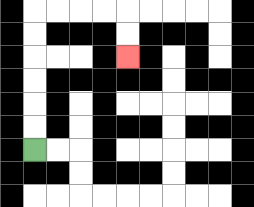{'start': '[1, 6]', 'end': '[5, 2]', 'path_directions': 'U,U,U,U,U,U,R,R,R,R,D,D', 'path_coordinates': '[[1, 6], [1, 5], [1, 4], [1, 3], [1, 2], [1, 1], [1, 0], [2, 0], [3, 0], [4, 0], [5, 0], [5, 1], [5, 2]]'}